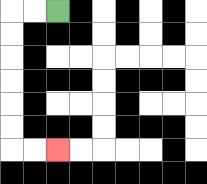{'start': '[2, 0]', 'end': '[2, 6]', 'path_directions': 'L,L,D,D,D,D,D,D,R,R', 'path_coordinates': '[[2, 0], [1, 0], [0, 0], [0, 1], [0, 2], [0, 3], [0, 4], [0, 5], [0, 6], [1, 6], [2, 6]]'}